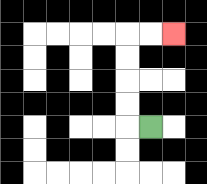{'start': '[6, 5]', 'end': '[7, 1]', 'path_directions': 'L,U,U,U,U,R,R', 'path_coordinates': '[[6, 5], [5, 5], [5, 4], [5, 3], [5, 2], [5, 1], [6, 1], [7, 1]]'}